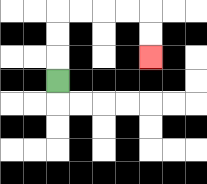{'start': '[2, 3]', 'end': '[6, 2]', 'path_directions': 'U,U,U,R,R,R,R,D,D', 'path_coordinates': '[[2, 3], [2, 2], [2, 1], [2, 0], [3, 0], [4, 0], [5, 0], [6, 0], [6, 1], [6, 2]]'}